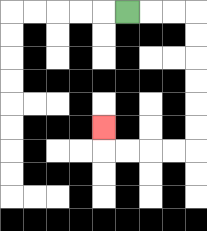{'start': '[5, 0]', 'end': '[4, 5]', 'path_directions': 'R,R,R,D,D,D,D,D,D,L,L,L,L,U', 'path_coordinates': '[[5, 0], [6, 0], [7, 0], [8, 0], [8, 1], [8, 2], [8, 3], [8, 4], [8, 5], [8, 6], [7, 6], [6, 6], [5, 6], [4, 6], [4, 5]]'}